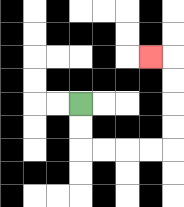{'start': '[3, 4]', 'end': '[6, 2]', 'path_directions': 'D,D,R,R,R,R,U,U,U,U,L', 'path_coordinates': '[[3, 4], [3, 5], [3, 6], [4, 6], [5, 6], [6, 6], [7, 6], [7, 5], [7, 4], [7, 3], [7, 2], [6, 2]]'}